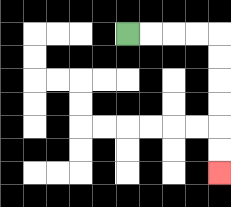{'start': '[5, 1]', 'end': '[9, 7]', 'path_directions': 'R,R,R,R,D,D,D,D,D,D', 'path_coordinates': '[[5, 1], [6, 1], [7, 1], [8, 1], [9, 1], [9, 2], [9, 3], [9, 4], [9, 5], [9, 6], [9, 7]]'}